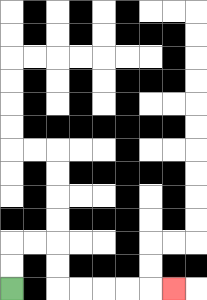{'start': '[0, 12]', 'end': '[7, 12]', 'path_directions': 'U,U,R,R,D,D,R,R,R,R,R', 'path_coordinates': '[[0, 12], [0, 11], [0, 10], [1, 10], [2, 10], [2, 11], [2, 12], [3, 12], [4, 12], [5, 12], [6, 12], [7, 12]]'}